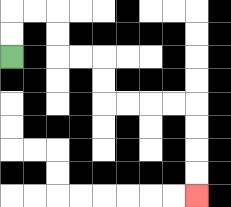{'start': '[0, 2]', 'end': '[8, 8]', 'path_directions': 'U,U,R,R,D,D,R,R,D,D,R,R,R,R,D,D,D,D', 'path_coordinates': '[[0, 2], [0, 1], [0, 0], [1, 0], [2, 0], [2, 1], [2, 2], [3, 2], [4, 2], [4, 3], [4, 4], [5, 4], [6, 4], [7, 4], [8, 4], [8, 5], [8, 6], [8, 7], [8, 8]]'}